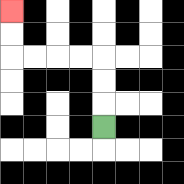{'start': '[4, 5]', 'end': '[0, 0]', 'path_directions': 'U,U,U,L,L,L,L,U,U', 'path_coordinates': '[[4, 5], [4, 4], [4, 3], [4, 2], [3, 2], [2, 2], [1, 2], [0, 2], [0, 1], [0, 0]]'}